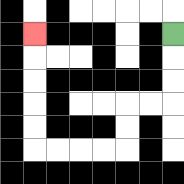{'start': '[7, 1]', 'end': '[1, 1]', 'path_directions': 'D,D,D,L,L,D,D,L,L,L,L,U,U,U,U,U', 'path_coordinates': '[[7, 1], [7, 2], [7, 3], [7, 4], [6, 4], [5, 4], [5, 5], [5, 6], [4, 6], [3, 6], [2, 6], [1, 6], [1, 5], [1, 4], [1, 3], [1, 2], [1, 1]]'}